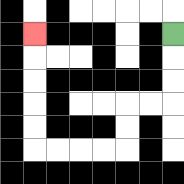{'start': '[7, 1]', 'end': '[1, 1]', 'path_directions': 'D,D,D,L,L,D,D,L,L,L,L,U,U,U,U,U', 'path_coordinates': '[[7, 1], [7, 2], [7, 3], [7, 4], [6, 4], [5, 4], [5, 5], [5, 6], [4, 6], [3, 6], [2, 6], [1, 6], [1, 5], [1, 4], [1, 3], [1, 2], [1, 1]]'}